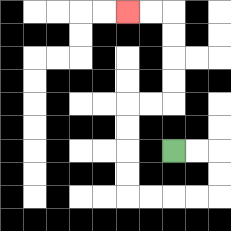{'start': '[7, 6]', 'end': '[5, 0]', 'path_directions': 'R,R,D,D,L,L,L,L,U,U,U,U,R,R,U,U,U,U,L,L', 'path_coordinates': '[[7, 6], [8, 6], [9, 6], [9, 7], [9, 8], [8, 8], [7, 8], [6, 8], [5, 8], [5, 7], [5, 6], [5, 5], [5, 4], [6, 4], [7, 4], [7, 3], [7, 2], [7, 1], [7, 0], [6, 0], [5, 0]]'}